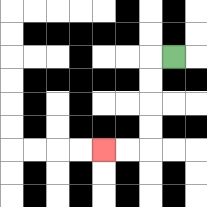{'start': '[7, 2]', 'end': '[4, 6]', 'path_directions': 'L,D,D,D,D,L,L', 'path_coordinates': '[[7, 2], [6, 2], [6, 3], [6, 4], [6, 5], [6, 6], [5, 6], [4, 6]]'}